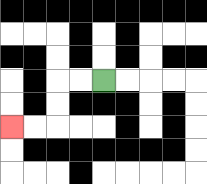{'start': '[4, 3]', 'end': '[0, 5]', 'path_directions': 'L,L,D,D,L,L', 'path_coordinates': '[[4, 3], [3, 3], [2, 3], [2, 4], [2, 5], [1, 5], [0, 5]]'}